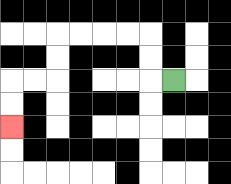{'start': '[7, 3]', 'end': '[0, 5]', 'path_directions': 'L,U,U,L,L,L,L,D,D,L,L,D,D', 'path_coordinates': '[[7, 3], [6, 3], [6, 2], [6, 1], [5, 1], [4, 1], [3, 1], [2, 1], [2, 2], [2, 3], [1, 3], [0, 3], [0, 4], [0, 5]]'}